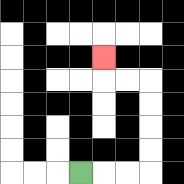{'start': '[3, 7]', 'end': '[4, 2]', 'path_directions': 'R,R,R,U,U,U,U,L,L,U', 'path_coordinates': '[[3, 7], [4, 7], [5, 7], [6, 7], [6, 6], [6, 5], [6, 4], [6, 3], [5, 3], [4, 3], [4, 2]]'}